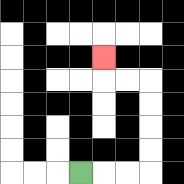{'start': '[3, 7]', 'end': '[4, 2]', 'path_directions': 'R,R,R,U,U,U,U,L,L,U', 'path_coordinates': '[[3, 7], [4, 7], [5, 7], [6, 7], [6, 6], [6, 5], [6, 4], [6, 3], [5, 3], [4, 3], [4, 2]]'}